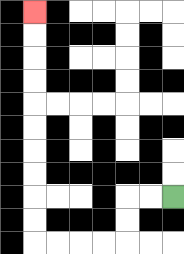{'start': '[7, 8]', 'end': '[1, 0]', 'path_directions': 'L,L,D,D,L,L,L,L,U,U,U,U,U,U,U,U,U,U', 'path_coordinates': '[[7, 8], [6, 8], [5, 8], [5, 9], [5, 10], [4, 10], [3, 10], [2, 10], [1, 10], [1, 9], [1, 8], [1, 7], [1, 6], [1, 5], [1, 4], [1, 3], [1, 2], [1, 1], [1, 0]]'}